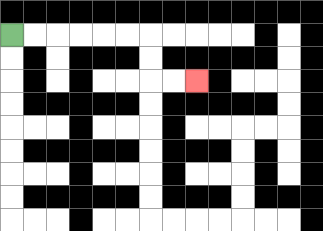{'start': '[0, 1]', 'end': '[8, 3]', 'path_directions': 'R,R,R,R,R,R,D,D,R,R', 'path_coordinates': '[[0, 1], [1, 1], [2, 1], [3, 1], [4, 1], [5, 1], [6, 1], [6, 2], [6, 3], [7, 3], [8, 3]]'}